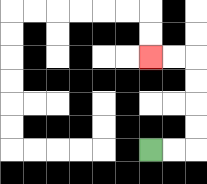{'start': '[6, 6]', 'end': '[6, 2]', 'path_directions': 'R,R,U,U,U,U,L,L', 'path_coordinates': '[[6, 6], [7, 6], [8, 6], [8, 5], [8, 4], [8, 3], [8, 2], [7, 2], [6, 2]]'}